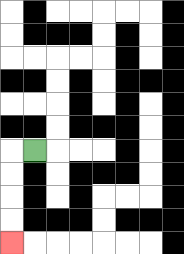{'start': '[1, 6]', 'end': '[0, 10]', 'path_directions': 'L,D,D,D,D', 'path_coordinates': '[[1, 6], [0, 6], [0, 7], [0, 8], [0, 9], [0, 10]]'}